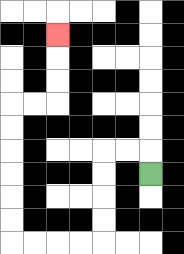{'start': '[6, 7]', 'end': '[2, 1]', 'path_directions': 'U,L,L,D,D,D,D,L,L,L,L,U,U,U,U,U,U,R,R,U,U,U', 'path_coordinates': '[[6, 7], [6, 6], [5, 6], [4, 6], [4, 7], [4, 8], [4, 9], [4, 10], [3, 10], [2, 10], [1, 10], [0, 10], [0, 9], [0, 8], [0, 7], [0, 6], [0, 5], [0, 4], [1, 4], [2, 4], [2, 3], [2, 2], [2, 1]]'}